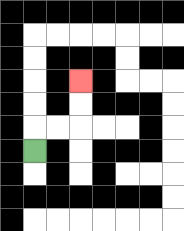{'start': '[1, 6]', 'end': '[3, 3]', 'path_directions': 'U,R,R,U,U', 'path_coordinates': '[[1, 6], [1, 5], [2, 5], [3, 5], [3, 4], [3, 3]]'}